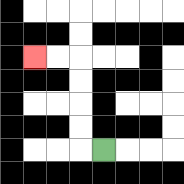{'start': '[4, 6]', 'end': '[1, 2]', 'path_directions': 'L,U,U,U,U,L,L', 'path_coordinates': '[[4, 6], [3, 6], [3, 5], [3, 4], [3, 3], [3, 2], [2, 2], [1, 2]]'}